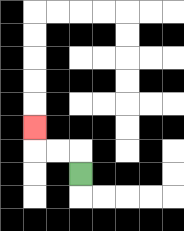{'start': '[3, 7]', 'end': '[1, 5]', 'path_directions': 'U,L,L,U', 'path_coordinates': '[[3, 7], [3, 6], [2, 6], [1, 6], [1, 5]]'}